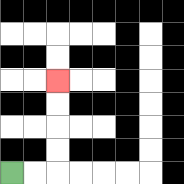{'start': '[0, 7]', 'end': '[2, 3]', 'path_directions': 'R,R,U,U,U,U', 'path_coordinates': '[[0, 7], [1, 7], [2, 7], [2, 6], [2, 5], [2, 4], [2, 3]]'}